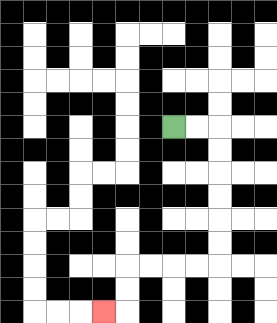{'start': '[7, 5]', 'end': '[4, 13]', 'path_directions': 'R,R,D,D,D,D,D,D,L,L,L,L,D,D,L', 'path_coordinates': '[[7, 5], [8, 5], [9, 5], [9, 6], [9, 7], [9, 8], [9, 9], [9, 10], [9, 11], [8, 11], [7, 11], [6, 11], [5, 11], [5, 12], [5, 13], [4, 13]]'}